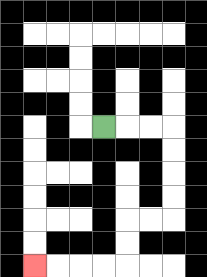{'start': '[4, 5]', 'end': '[1, 11]', 'path_directions': 'R,R,R,D,D,D,D,L,L,D,D,L,L,L,L', 'path_coordinates': '[[4, 5], [5, 5], [6, 5], [7, 5], [7, 6], [7, 7], [7, 8], [7, 9], [6, 9], [5, 9], [5, 10], [5, 11], [4, 11], [3, 11], [2, 11], [1, 11]]'}